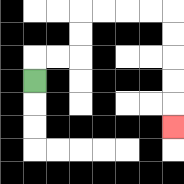{'start': '[1, 3]', 'end': '[7, 5]', 'path_directions': 'U,R,R,U,U,R,R,R,R,D,D,D,D,D', 'path_coordinates': '[[1, 3], [1, 2], [2, 2], [3, 2], [3, 1], [3, 0], [4, 0], [5, 0], [6, 0], [7, 0], [7, 1], [7, 2], [7, 3], [7, 4], [7, 5]]'}